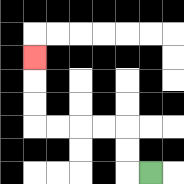{'start': '[6, 7]', 'end': '[1, 2]', 'path_directions': 'L,U,U,L,L,L,L,U,U,U', 'path_coordinates': '[[6, 7], [5, 7], [5, 6], [5, 5], [4, 5], [3, 5], [2, 5], [1, 5], [1, 4], [1, 3], [1, 2]]'}